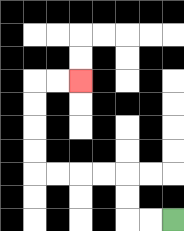{'start': '[7, 9]', 'end': '[3, 3]', 'path_directions': 'L,L,U,U,L,L,L,L,U,U,U,U,R,R', 'path_coordinates': '[[7, 9], [6, 9], [5, 9], [5, 8], [5, 7], [4, 7], [3, 7], [2, 7], [1, 7], [1, 6], [1, 5], [1, 4], [1, 3], [2, 3], [3, 3]]'}